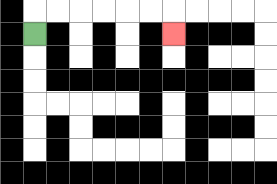{'start': '[1, 1]', 'end': '[7, 1]', 'path_directions': 'U,R,R,R,R,R,R,D', 'path_coordinates': '[[1, 1], [1, 0], [2, 0], [3, 0], [4, 0], [5, 0], [6, 0], [7, 0], [7, 1]]'}